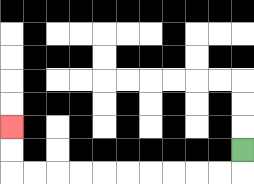{'start': '[10, 6]', 'end': '[0, 5]', 'path_directions': 'D,L,L,L,L,L,L,L,L,L,L,U,U', 'path_coordinates': '[[10, 6], [10, 7], [9, 7], [8, 7], [7, 7], [6, 7], [5, 7], [4, 7], [3, 7], [2, 7], [1, 7], [0, 7], [0, 6], [0, 5]]'}